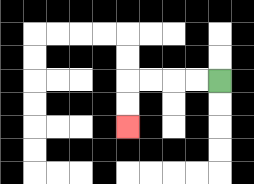{'start': '[9, 3]', 'end': '[5, 5]', 'path_directions': 'L,L,L,L,D,D', 'path_coordinates': '[[9, 3], [8, 3], [7, 3], [6, 3], [5, 3], [5, 4], [5, 5]]'}